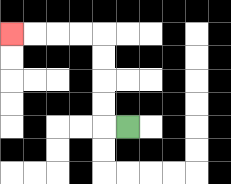{'start': '[5, 5]', 'end': '[0, 1]', 'path_directions': 'L,U,U,U,U,L,L,L,L', 'path_coordinates': '[[5, 5], [4, 5], [4, 4], [4, 3], [4, 2], [4, 1], [3, 1], [2, 1], [1, 1], [0, 1]]'}